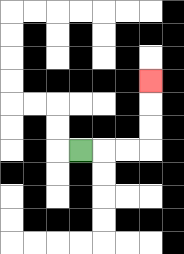{'start': '[3, 6]', 'end': '[6, 3]', 'path_directions': 'R,R,R,U,U,U', 'path_coordinates': '[[3, 6], [4, 6], [5, 6], [6, 6], [6, 5], [6, 4], [6, 3]]'}